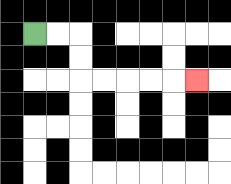{'start': '[1, 1]', 'end': '[8, 3]', 'path_directions': 'R,R,D,D,R,R,R,R,R', 'path_coordinates': '[[1, 1], [2, 1], [3, 1], [3, 2], [3, 3], [4, 3], [5, 3], [6, 3], [7, 3], [8, 3]]'}